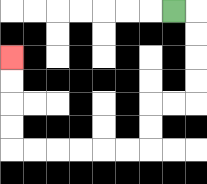{'start': '[7, 0]', 'end': '[0, 2]', 'path_directions': 'R,D,D,D,D,L,L,D,D,L,L,L,L,L,L,U,U,U,U', 'path_coordinates': '[[7, 0], [8, 0], [8, 1], [8, 2], [8, 3], [8, 4], [7, 4], [6, 4], [6, 5], [6, 6], [5, 6], [4, 6], [3, 6], [2, 6], [1, 6], [0, 6], [0, 5], [0, 4], [0, 3], [0, 2]]'}